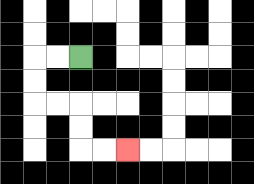{'start': '[3, 2]', 'end': '[5, 6]', 'path_directions': 'L,L,D,D,R,R,D,D,R,R', 'path_coordinates': '[[3, 2], [2, 2], [1, 2], [1, 3], [1, 4], [2, 4], [3, 4], [3, 5], [3, 6], [4, 6], [5, 6]]'}